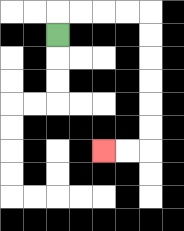{'start': '[2, 1]', 'end': '[4, 6]', 'path_directions': 'U,R,R,R,R,D,D,D,D,D,D,L,L', 'path_coordinates': '[[2, 1], [2, 0], [3, 0], [4, 0], [5, 0], [6, 0], [6, 1], [6, 2], [6, 3], [6, 4], [6, 5], [6, 6], [5, 6], [4, 6]]'}